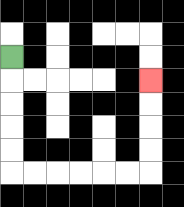{'start': '[0, 2]', 'end': '[6, 3]', 'path_directions': 'D,D,D,D,D,R,R,R,R,R,R,U,U,U,U', 'path_coordinates': '[[0, 2], [0, 3], [0, 4], [0, 5], [0, 6], [0, 7], [1, 7], [2, 7], [3, 7], [4, 7], [5, 7], [6, 7], [6, 6], [6, 5], [6, 4], [6, 3]]'}